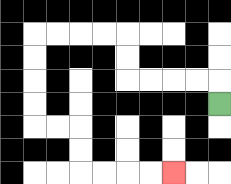{'start': '[9, 4]', 'end': '[7, 7]', 'path_directions': 'U,L,L,L,L,U,U,L,L,L,L,D,D,D,D,R,R,D,D,R,R,R,R', 'path_coordinates': '[[9, 4], [9, 3], [8, 3], [7, 3], [6, 3], [5, 3], [5, 2], [5, 1], [4, 1], [3, 1], [2, 1], [1, 1], [1, 2], [1, 3], [1, 4], [1, 5], [2, 5], [3, 5], [3, 6], [3, 7], [4, 7], [5, 7], [6, 7], [7, 7]]'}